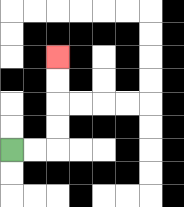{'start': '[0, 6]', 'end': '[2, 2]', 'path_directions': 'R,R,U,U,U,U', 'path_coordinates': '[[0, 6], [1, 6], [2, 6], [2, 5], [2, 4], [2, 3], [2, 2]]'}